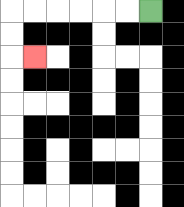{'start': '[6, 0]', 'end': '[1, 2]', 'path_directions': 'L,L,L,L,L,L,D,D,R', 'path_coordinates': '[[6, 0], [5, 0], [4, 0], [3, 0], [2, 0], [1, 0], [0, 0], [0, 1], [0, 2], [1, 2]]'}